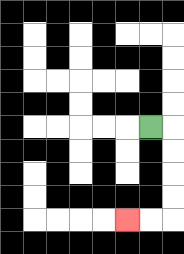{'start': '[6, 5]', 'end': '[5, 9]', 'path_directions': 'R,D,D,D,D,L,L', 'path_coordinates': '[[6, 5], [7, 5], [7, 6], [7, 7], [7, 8], [7, 9], [6, 9], [5, 9]]'}